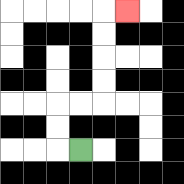{'start': '[3, 6]', 'end': '[5, 0]', 'path_directions': 'L,U,U,R,R,U,U,U,U,R', 'path_coordinates': '[[3, 6], [2, 6], [2, 5], [2, 4], [3, 4], [4, 4], [4, 3], [4, 2], [4, 1], [4, 0], [5, 0]]'}